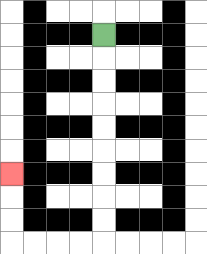{'start': '[4, 1]', 'end': '[0, 7]', 'path_directions': 'D,D,D,D,D,D,D,D,D,L,L,L,L,U,U,U', 'path_coordinates': '[[4, 1], [4, 2], [4, 3], [4, 4], [4, 5], [4, 6], [4, 7], [4, 8], [4, 9], [4, 10], [3, 10], [2, 10], [1, 10], [0, 10], [0, 9], [0, 8], [0, 7]]'}